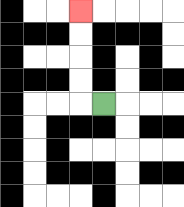{'start': '[4, 4]', 'end': '[3, 0]', 'path_directions': 'L,U,U,U,U', 'path_coordinates': '[[4, 4], [3, 4], [3, 3], [3, 2], [3, 1], [3, 0]]'}